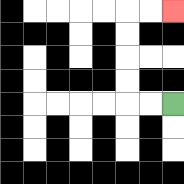{'start': '[7, 4]', 'end': '[7, 0]', 'path_directions': 'L,L,U,U,U,U,R,R', 'path_coordinates': '[[7, 4], [6, 4], [5, 4], [5, 3], [5, 2], [5, 1], [5, 0], [6, 0], [7, 0]]'}